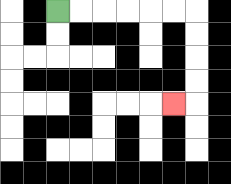{'start': '[2, 0]', 'end': '[7, 4]', 'path_directions': 'R,R,R,R,R,R,D,D,D,D,L', 'path_coordinates': '[[2, 0], [3, 0], [4, 0], [5, 0], [6, 0], [7, 0], [8, 0], [8, 1], [8, 2], [8, 3], [8, 4], [7, 4]]'}